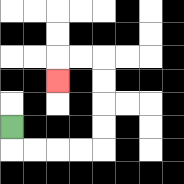{'start': '[0, 5]', 'end': '[2, 3]', 'path_directions': 'D,R,R,R,R,U,U,U,U,L,L,D', 'path_coordinates': '[[0, 5], [0, 6], [1, 6], [2, 6], [3, 6], [4, 6], [4, 5], [4, 4], [4, 3], [4, 2], [3, 2], [2, 2], [2, 3]]'}